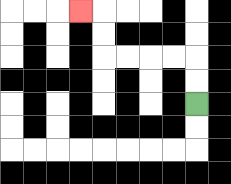{'start': '[8, 4]', 'end': '[3, 0]', 'path_directions': 'U,U,L,L,L,L,U,U,L', 'path_coordinates': '[[8, 4], [8, 3], [8, 2], [7, 2], [6, 2], [5, 2], [4, 2], [4, 1], [4, 0], [3, 0]]'}